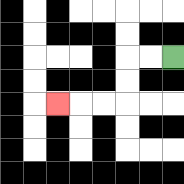{'start': '[7, 2]', 'end': '[2, 4]', 'path_directions': 'L,L,D,D,L,L,L', 'path_coordinates': '[[7, 2], [6, 2], [5, 2], [5, 3], [5, 4], [4, 4], [3, 4], [2, 4]]'}